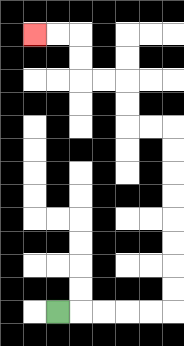{'start': '[2, 13]', 'end': '[1, 1]', 'path_directions': 'R,R,R,R,R,U,U,U,U,U,U,U,U,L,L,U,U,L,L,U,U,L,L', 'path_coordinates': '[[2, 13], [3, 13], [4, 13], [5, 13], [6, 13], [7, 13], [7, 12], [7, 11], [7, 10], [7, 9], [7, 8], [7, 7], [7, 6], [7, 5], [6, 5], [5, 5], [5, 4], [5, 3], [4, 3], [3, 3], [3, 2], [3, 1], [2, 1], [1, 1]]'}